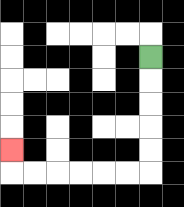{'start': '[6, 2]', 'end': '[0, 6]', 'path_directions': 'D,D,D,D,D,L,L,L,L,L,L,U', 'path_coordinates': '[[6, 2], [6, 3], [6, 4], [6, 5], [6, 6], [6, 7], [5, 7], [4, 7], [3, 7], [2, 7], [1, 7], [0, 7], [0, 6]]'}